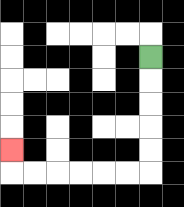{'start': '[6, 2]', 'end': '[0, 6]', 'path_directions': 'D,D,D,D,D,L,L,L,L,L,L,U', 'path_coordinates': '[[6, 2], [6, 3], [6, 4], [6, 5], [6, 6], [6, 7], [5, 7], [4, 7], [3, 7], [2, 7], [1, 7], [0, 7], [0, 6]]'}